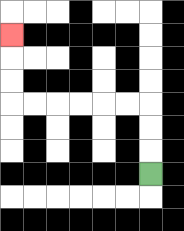{'start': '[6, 7]', 'end': '[0, 1]', 'path_directions': 'U,U,U,L,L,L,L,L,L,U,U,U', 'path_coordinates': '[[6, 7], [6, 6], [6, 5], [6, 4], [5, 4], [4, 4], [3, 4], [2, 4], [1, 4], [0, 4], [0, 3], [0, 2], [0, 1]]'}